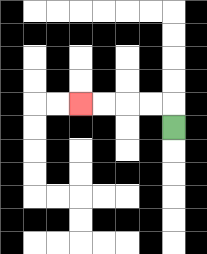{'start': '[7, 5]', 'end': '[3, 4]', 'path_directions': 'U,L,L,L,L', 'path_coordinates': '[[7, 5], [7, 4], [6, 4], [5, 4], [4, 4], [3, 4]]'}